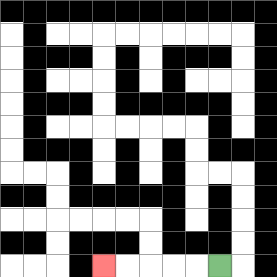{'start': '[9, 11]', 'end': '[4, 11]', 'path_directions': 'L,L,L,L,L', 'path_coordinates': '[[9, 11], [8, 11], [7, 11], [6, 11], [5, 11], [4, 11]]'}